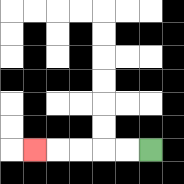{'start': '[6, 6]', 'end': '[1, 6]', 'path_directions': 'L,L,L,L,L', 'path_coordinates': '[[6, 6], [5, 6], [4, 6], [3, 6], [2, 6], [1, 6]]'}